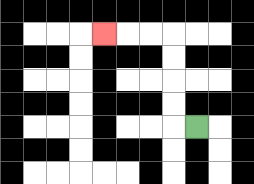{'start': '[8, 5]', 'end': '[4, 1]', 'path_directions': 'L,U,U,U,U,L,L,L', 'path_coordinates': '[[8, 5], [7, 5], [7, 4], [7, 3], [7, 2], [7, 1], [6, 1], [5, 1], [4, 1]]'}